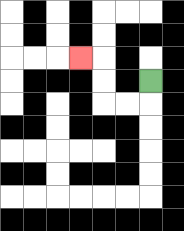{'start': '[6, 3]', 'end': '[3, 2]', 'path_directions': 'D,L,L,U,U,L', 'path_coordinates': '[[6, 3], [6, 4], [5, 4], [4, 4], [4, 3], [4, 2], [3, 2]]'}